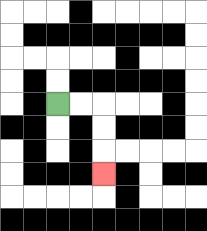{'start': '[2, 4]', 'end': '[4, 7]', 'path_directions': 'R,R,D,D,D', 'path_coordinates': '[[2, 4], [3, 4], [4, 4], [4, 5], [4, 6], [4, 7]]'}